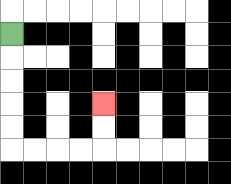{'start': '[0, 1]', 'end': '[4, 4]', 'path_directions': 'D,D,D,D,D,R,R,R,R,U,U', 'path_coordinates': '[[0, 1], [0, 2], [0, 3], [0, 4], [0, 5], [0, 6], [1, 6], [2, 6], [3, 6], [4, 6], [4, 5], [4, 4]]'}